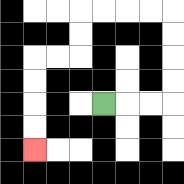{'start': '[4, 4]', 'end': '[1, 6]', 'path_directions': 'R,R,R,U,U,U,U,L,L,L,L,D,D,L,L,D,D,D,D', 'path_coordinates': '[[4, 4], [5, 4], [6, 4], [7, 4], [7, 3], [7, 2], [7, 1], [7, 0], [6, 0], [5, 0], [4, 0], [3, 0], [3, 1], [3, 2], [2, 2], [1, 2], [1, 3], [1, 4], [1, 5], [1, 6]]'}